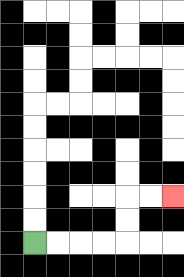{'start': '[1, 10]', 'end': '[7, 8]', 'path_directions': 'R,R,R,R,U,U,R,R', 'path_coordinates': '[[1, 10], [2, 10], [3, 10], [4, 10], [5, 10], [5, 9], [5, 8], [6, 8], [7, 8]]'}